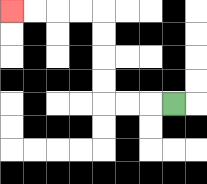{'start': '[7, 4]', 'end': '[0, 0]', 'path_directions': 'L,L,L,U,U,U,U,L,L,L,L', 'path_coordinates': '[[7, 4], [6, 4], [5, 4], [4, 4], [4, 3], [4, 2], [4, 1], [4, 0], [3, 0], [2, 0], [1, 0], [0, 0]]'}